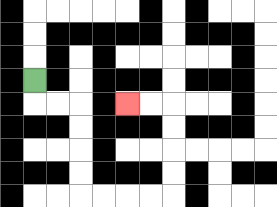{'start': '[1, 3]', 'end': '[5, 4]', 'path_directions': 'D,R,R,D,D,D,D,R,R,R,R,U,U,U,U,L,L', 'path_coordinates': '[[1, 3], [1, 4], [2, 4], [3, 4], [3, 5], [3, 6], [3, 7], [3, 8], [4, 8], [5, 8], [6, 8], [7, 8], [7, 7], [7, 6], [7, 5], [7, 4], [6, 4], [5, 4]]'}